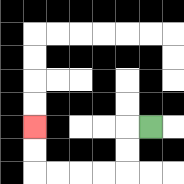{'start': '[6, 5]', 'end': '[1, 5]', 'path_directions': 'L,D,D,L,L,L,L,U,U', 'path_coordinates': '[[6, 5], [5, 5], [5, 6], [5, 7], [4, 7], [3, 7], [2, 7], [1, 7], [1, 6], [1, 5]]'}